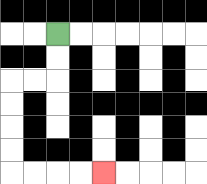{'start': '[2, 1]', 'end': '[4, 7]', 'path_directions': 'D,D,L,L,D,D,D,D,R,R,R,R', 'path_coordinates': '[[2, 1], [2, 2], [2, 3], [1, 3], [0, 3], [0, 4], [0, 5], [0, 6], [0, 7], [1, 7], [2, 7], [3, 7], [4, 7]]'}